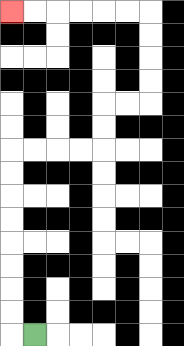{'start': '[1, 14]', 'end': '[0, 0]', 'path_directions': 'L,U,U,U,U,U,U,U,U,R,R,R,R,U,U,R,R,U,U,U,U,L,L,L,L,L,L', 'path_coordinates': '[[1, 14], [0, 14], [0, 13], [0, 12], [0, 11], [0, 10], [0, 9], [0, 8], [0, 7], [0, 6], [1, 6], [2, 6], [3, 6], [4, 6], [4, 5], [4, 4], [5, 4], [6, 4], [6, 3], [6, 2], [6, 1], [6, 0], [5, 0], [4, 0], [3, 0], [2, 0], [1, 0], [0, 0]]'}